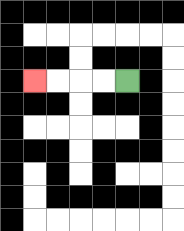{'start': '[5, 3]', 'end': '[1, 3]', 'path_directions': 'L,L,L,L', 'path_coordinates': '[[5, 3], [4, 3], [3, 3], [2, 3], [1, 3]]'}